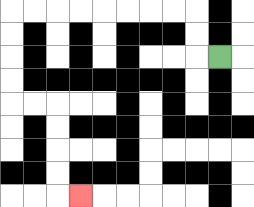{'start': '[9, 2]', 'end': '[3, 8]', 'path_directions': 'L,U,U,L,L,L,L,L,L,L,L,D,D,D,D,R,R,D,D,D,D,R', 'path_coordinates': '[[9, 2], [8, 2], [8, 1], [8, 0], [7, 0], [6, 0], [5, 0], [4, 0], [3, 0], [2, 0], [1, 0], [0, 0], [0, 1], [0, 2], [0, 3], [0, 4], [1, 4], [2, 4], [2, 5], [2, 6], [2, 7], [2, 8], [3, 8]]'}